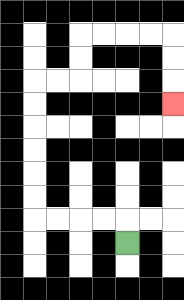{'start': '[5, 10]', 'end': '[7, 4]', 'path_directions': 'U,L,L,L,L,U,U,U,U,U,U,R,R,U,U,R,R,R,R,D,D,D', 'path_coordinates': '[[5, 10], [5, 9], [4, 9], [3, 9], [2, 9], [1, 9], [1, 8], [1, 7], [1, 6], [1, 5], [1, 4], [1, 3], [2, 3], [3, 3], [3, 2], [3, 1], [4, 1], [5, 1], [6, 1], [7, 1], [7, 2], [7, 3], [7, 4]]'}